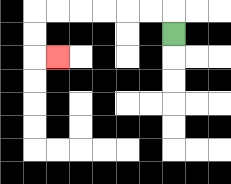{'start': '[7, 1]', 'end': '[2, 2]', 'path_directions': 'U,L,L,L,L,L,L,D,D,R', 'path_coordinates': '[[7, 1], [7, 0], [6, 0], [5, 0], [4, 0], [3, 0], [2, 0], [1, 0], [1, 1], [1, 2], [2, 2]]'}